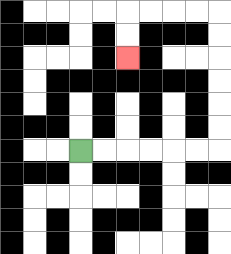{'start': '[3, 6]', 'end': '[5, 2]', 'path_directions': 'R,R,R,R,R,R,U,U,U,U,U,U,L,L,L,L,D,D', 'path_coordinates': '[[3, 6], [4, 6], [5, 6], [6, 6], [7, 6], [8, 6], [9, 6], [9, 5], [9, 4], [9, 3], [9, 2], [9, 1], [9, 0], [8, 0], [7, 0], [6, 0], [5, 0], [5, 1], [5, 2]]'}